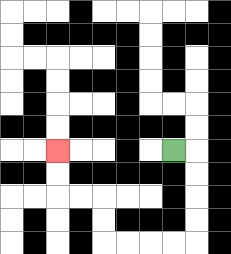{'start': '[7, 6]', 'end': '[2, 6]', 'path_directions': 'R,D,D,D,D,L,L,L,L,U,U,L,L,U,U', 'path_coordinates': '[[7, 6], [8, 6], [8, 7], [8, 8], [8, 9], [8, 10], [7, 10], [6, 10], [5, 10], [4, 10], [4, 9], [4, 8], [3, 8], [2, 8], [2, 7], [2, 6]]'}